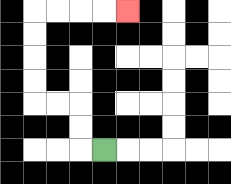{'start': '[4, 6]', 'end': '[5, 0]', 'path_directions': 'L,U,U,L,L,U,U,U,U,R,R,R,R', 'path_coordinates': '[[4, 6], [3, 6], [3, 5], [3, 4], [2, 4], [1, 4], [1, 3], [1, 2], [1, 1], [1, 0], [2, 0], [3, 0], [4, 0], [5, 0]]'}